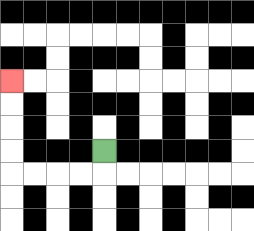{'start': '[4, 6]', 'end': '[0, 3]', 'path_directions': 'D,L,L,L,L,U,U,U,U', 'path_coordinates': '[[4, 6], [4, 7], [3, 7], [2, 7], [1, 7], [0, 7], [0, 6], [0, 5], [0, 4], [0, 3]]'}